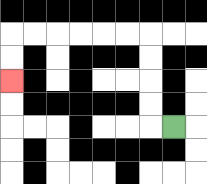{'start': '[7, 5]', 'end': '[0, 3]', 'path_directions': 'L,U,U,U,U,L,L,L,L,L,L,D,D', 'path_coordinates': '[[7, 5], [6, 5], [6, 4], [6, 3], [6, 2], [6, 1], [5, 1], [4, 1], [3, 1], [2, 1], [1, 1], [0, 1], [0, 2], [0, 3]]'}